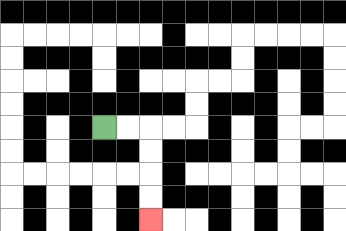{'start': '[4, 5]', 'end': '[6, 9]', 'path_directions': 'R,R,D,D,D,D', 'path_coordinates': '[[4, 5], [5, 5], [6, 5], [6, 6], [6, 7], [6, 8], [6, 9]]'}